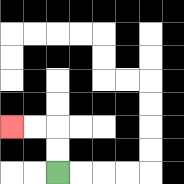{'start': '[2, 7]', 'end': '[0, 5]', 'path_directions': 'U,U,L,L', 'path_coordinates': '[[2, 7], [2, 6], [2, 5], [1, 5], [0, 5]]'}